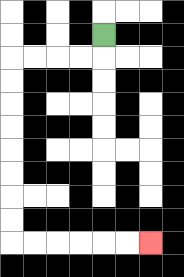{'start': '[4, 1]', 'end': '[6, 10]', 'path_directions': 'D,L,L,L,L,D,D,D,D,D,D,D,D,R,R,R,R,R,R', 'path_coordinates': '[[4, 1], [4, 2], [3, 2], [2, 2], [1, 2], [0, 2], [0, 3], [0, 4], [0, 5], [0, 6], [0, 7], [0, 8], [0, 9], [0, 10], [1, 10], [2, 10], [3, 10], [4, 10], [5, 10], [6, 10]]'}